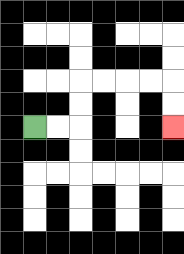{'start': '[1, 5]', 'end': '[7, 5]', 'path_directions': 'R,R,U,U,R,R,R,R,D,D', 'path_coordinates': '[[1, 5], [2, 5], [3, 5], [3, 4], [3, 3], [4, 3], [5, 3], [6, 3], [7, 3], [7, 4], [7, 5]]'}